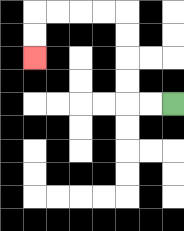{'start': '[7, 4]', 'end': '[1, 2]', 'path_directions': 'L,L,U,U,U,U,L,L,L,L,D,D', 'path_coordinates': '[[7, 4], [6, 4], [5, 4], [5, 3], [5, 2], [5, 1], [5, 0], [4, 0], [3, 0], [2, 0], [1, 0], [1, 1], [1, 2]]'}